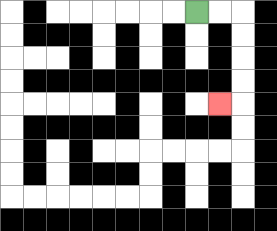{'start': '[8, 0]', 'end': '[9, 4]', 'path_directions': 'R,R,D,D,D,D,L', 'path_coordinates': '[[8, 0], [9, 0], [10, 0], [10, 1], [10, 2], [10, 3], [10, 4], [9, 4]]'}